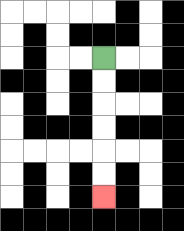{'start': '[4, 2]', 'end': '[4, 8]', 'path_directions': 'D,D,D,D,D,D', 'path_coordinates': '[[4, 2], [4, 3], [4, 4], [4, 5], [4, 6], [4, 7], [4, 8]]'}